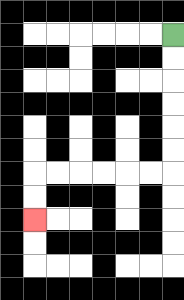{'start': '[7, 1]', 'end': '[1, 9]', 'path_directions': 'D,D,D,D,D,D,L,L,L,L,L,L,D,D', 'path_coordinates': '[[7, 1], [7, 2], [7, 3], [7, 4], [7, 5], [7, 6], [7, 7], [6, 7], [5, 7], [4, 7], [3, 7], [2, 7], [1, 7], [1, 8], [1, 9]]'}